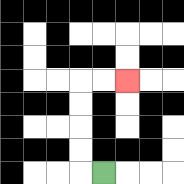{'start': '[4, 7]', 'end': '[5, 3]', 'path_directions': 'L,U,U,U,U,R,R', 'path_coordinates': '[[4, 7], [3, 7], [3, 6], [3, 5], [3, 4], [3, 3], [4, 3], [5, 3]]'}